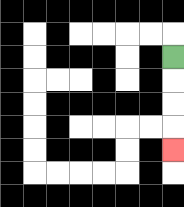{'start': '[7, 2]', 'end': '[7, 6]', 'path_directions': 'D,D,D,D', 'path_coordinates': '[[7, 2], [7, 3], [7, 4], [7, 5], [7, 6]]'}